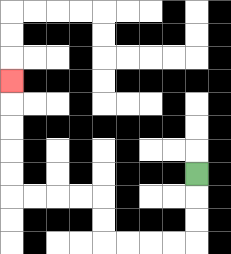{'start': '[8, 7]', 'end': '[0, 3]', 'path_directions': 'D,D,D,L,L,L,L,U,U,L,L,L,L,U,U,U,U,U', 'path_coordinates': '[[8, 7], [8, 8], [8, 9], [8, 10], [7, 10], [6, 10], [5, 10], [4, 10], [4, 9], [4, 8], [3, 8], [2, 8], [1, 8], [0, 8], [0, 7], [0, 6], [0, 5], [0, 4], [0, 3]]'}